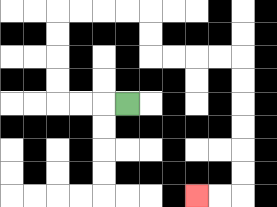{'start': '[5, 4]', 'end': '[8, 8]', 'path_directions': 'L,L,L,U,U,U,U,R,R,R,R,D,D,R,R,R,R,D,D,D,D,D,D,L,L', 'path_coordinates': '[[5, 4], [4, 4], [3, 4], [2, 4], [2, 3], [2, 2], [2, 1], [2, 0], [3, 0], [4, 0], [5, 0], [6, 0], [6, 1], [6, 2], [7, 2], [8, 2], [9, 2], [10, 2], [10, 3], [10, 4], [10, 5], [10, 6], [10, 7], [10, 8], [9, 8], [8, 8]]'}